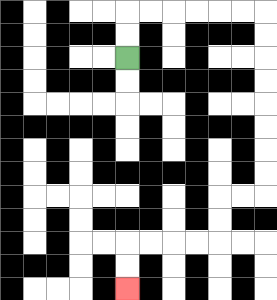{'start': '[5, 2]', 'end': '[5, 12]', 'path_directions': 'U,U,R,R,R,R,R,R,D,D,D,D,D,D,D,D,L,L,D,D,L,L,L,L,D,D', 'path_coordinates': '[[5, 2], [5, 1], [5, 0], [6, 0], [7, 0], [8, 0], [9, 0], [10, 0], [11, 0], [11, 1], [11, 2], [11, 3], [11, 4], [11, 5], [11, 6], [11, 7], [11, 8], [10, 8], [9, 8], [9, 9], [9, 10], [8, 10], [7, 10], [6, 10], [5, 10], [5, 11], [5, 12]]'}